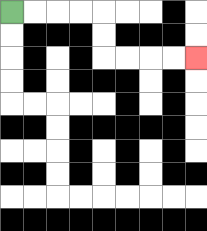{'start': '[0, 0]', 'end': '[8, 2]', 'path_directions': 'R,R,R,R,D,D,R,R,R,R', 'path_coordinates': '[[0, 0], [1, 0], [2, 0], [3, 0], [4, 0], [4, 1], [4, 2], [5, 2], [6, 2], [7, 2], [8, 2]]'}